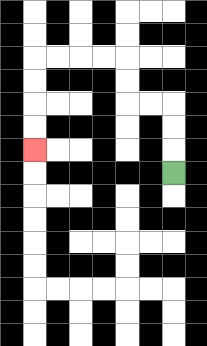{'start': '[7, 7]', 'end': '[1, 6]', 'path_directions': 'U,U,U,L,L,U,U,L,L,L,L,D,D,D,D', 'path_coordinates': '[[7, 7], [7, 6], [7, 5], [7, 4], [6, 4], [5, 4], [5, 3], [5, 2], [4, 2], [3, 2], [2, 2], [1, 2], [1, 3], [1, 4], [1, 5], [1, 6]]'}